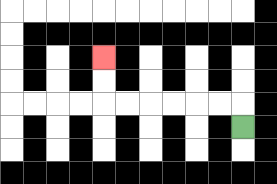{'start': '[10, 5]', 'end': '[4, 2]', 'path_directions': 'U,L,L,L,L,L,L,U,U', 'path_coordinates': '[[10, 5], [10, 4], [9, 4], [8, 4], [7, 4], [6, 4], [5, 4], [4, 4], [4, 3], [4, 2]]'}